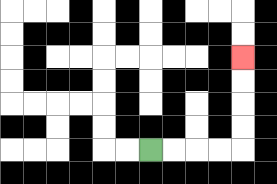{'start': '[6, 6]', 'end': '[10, 2]', 'path_directions': 'R,R,R,R,U,U,U,U', 'path_coordinates': '[[6, 6], [7, 6], [8, 6], [9, 6], [10, 6], [10, 5], [10, 4], [10, 3], [10, 2]]'}